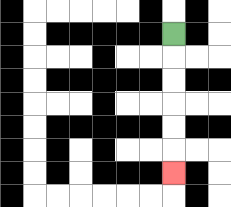{'start': '[7, 1]', 'end': '[7, 7]', 'path_directions': 'D,D,D,D,D,D', 'path_coordinates': '[[7, 1], [7, 2], [7, 3], [7, 4], [7, 5], [7, 6], [7, 7]]'}